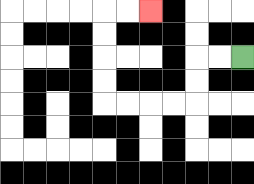{'start': '[10, 2]', 'end': '[6, 0]', 'path_directions': 'L,L,D,D,L,L,L,L,U,U,U,U,R,R', 'path_coordinates': '[[10, 2], [9, 2], [8, 2], [8, 3], [8, 4], [7, 4], [6, 4], [5, 4], [4, 4], [4, 3], [4, 2], [4, 1], [4, 0], [5, 0], [6, 0]]'}